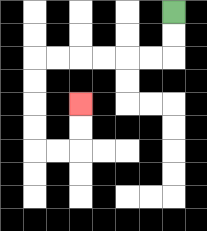{'start': '[7, 0]', 'end': '[3, 4]', 'path_directions': 'D,D,L,L,L,L,L,L,D,D,D,D,R,R,U,U', 'path_coordinates': '[[7, 0], [7, 1], [7, 2], [6, 2], [5, 2], [4, 2], [3, 2], [2, 2], [1, 2], [1, 3], [1, 4], [1, 5], [1, 6], [2, 6], [3, 6], [3, 5], [3, 4]]'}